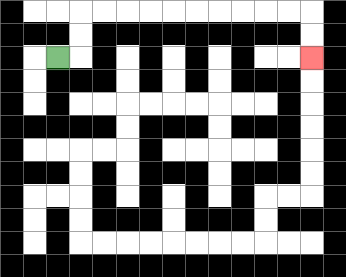{'start': '[2, 2]', 'end': '[13, 2]', 'path_directions': 'R,U,U,R,R,R,R,R,R,R,R,R,R,D,D', 'path_coordinates': '[[2, 2], [3, 2], [3, 1], [3, 0], [4, 0], [5, 0], [6, 0], [7, 0], [8, 0], [9, 0], [10, 0], [11, 0], [12, 0], [13, 0], [13, 1], [13, 2]]'}